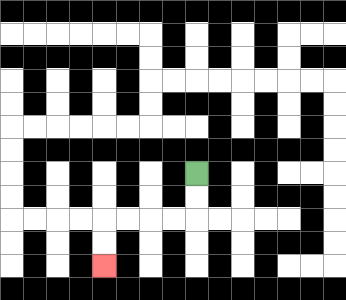{'start': '[8, 7]', 'end': '[4, 11]', 'path_directions': 'D,D,L,L,L,L,D,D', 'path_coordinates': '[[8, 7], [8, 8], [8, 9], [7, 9], [6, 9], [5, 9], [4, 9], [4, 10], [4, 11]]'}